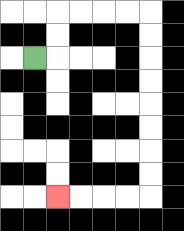{'start': '[1, 2]', 'end': '[2, 8]', 'path_directions': 'R,U,U,R,R,R,R,D,D,D,D,D,D,D,D,L,L,L,L', 'path_coordinates': '[[1, 2], [2, 2], [2, 1], [2, 0], [3, 0], [4, 0], [5, 0], [6, 0], [6, 1], [6, 2], [6, 3], [6, 4], [6, 5], [6, 6], [6, 7], [6, 8], [5, 8], [4, 8], [3, 8], [2, 8]]'}